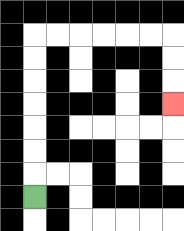{'start': '[1, 8]', 'end': '[7, 4]', 'path_directions': 'U,U,U,U,U,U,U,R,R,R,R,R,R,D,D,D', 'path_coordinates': '[[1, 8], [1, 7], [1, 6], [1, 5], [1, 4], [1, 3], [1, 2], [1, 1], [2, 1], [3, 1], [4, 1], [5, 1], [6, 1], [7, 1], [7, 2], [7, 3], [7, 4]]'}